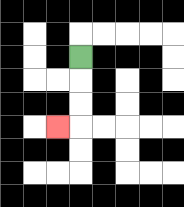{'start': '[3, 2]', 'end': '[2, 5]', 'path_directions': 'D,D,D,L', 'path_coordinates': '[[3, 2], [3, 3], [3, 4], [3, 5], [2, 5]]'}